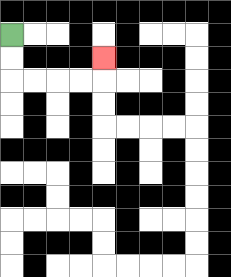{'start': '[0, 1]', 'end': '[4, 2]', 'path_directions': 'D,D,R,R,R,R,U', 'path_coordinates': '[[0, 1], [0, 2], [0, 3], [1, 3], [2, 3], [3, 3], [4, 3], [4, 2]]'}